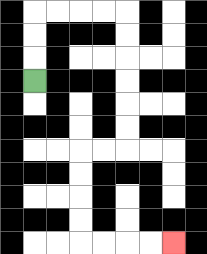{'start': '[1, 3]', 'end': '[7, 10]', 'path_directions': 'U,U,U,R,R,R,R,D,D,D,D,D,D,L,L,D,D,D,D,R,R,R,R', 'path_coordinates': '[[1, 3], [1, 2], [1, 1], [1, 0], [2, 0], [3, 0], [4, 0], [5, 0], [5, 1], [5, 2], [5, 3], [5, 4], [5, 5], [5, 6], [4, 6], [3, 6], [3, 7], [3, 8], [3, 9], [3, 10], [4, 10], [5, 10], [6, 10], [7, 10]]'}